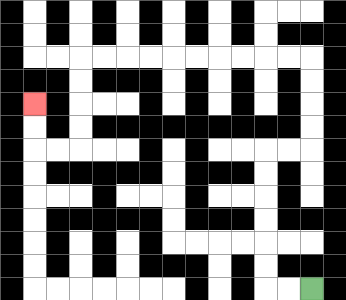{'start': '[13, 12]', 'end': '[1, 4]', 'path_directions': 'L,L,U,U,U,U,U,U,R,R,U,U,U,U,L,L,L,L,L,L,L,L,L,L,D,D,D,D,L,L,U,U', 'path_coordinates': '[[13, 12], [12, 12], [11, 12], [11, 11], [11, 10], [11, 9], [11, 8], [11, 7], [11, 6], [12, 6], [13, 6], [13, 5], [13, 4], [13, 3], [13, 2], [12, 2], [11, 2], [10, 2], [9, 2], [8, 2], [7, 2], [6, 2], [5, 2], [4, 2], [3, 2], [3, 3], [3, 4], [3, 5], [3, 6], [2, 6], [1, 6], [1, 5], [1, 4]]'}